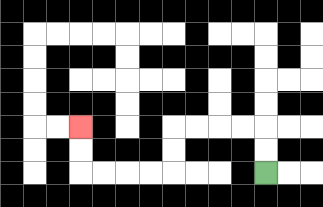{'start': '[11, 7]', 'end': '[3, 5]', 'path_directions': 'U,U,L,L,L,L,D,D,L,L,L,L,U,U', 'path_coordinates': '[[11, 7], [11, 6], [11, 5], [10, 5], [9, 5], [8, 5], [7, 5], [7, 6], [7, 7], [6, 7], [5, 7], [4, 7], [3, 7], [3, 6], [3, 5]]'}